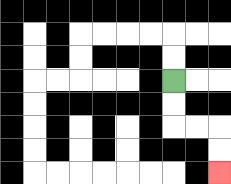{'start': '[7, 3]', 'end': '[9, 7]', 'path_directions': 'D,D,R,R,D,D', 'path_coordinates': '[[7, 3], [7, 4], [7, 5], [8, 5], [9, 5], [9, 6], [9, 7]]'}